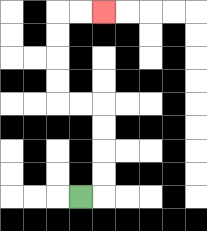{'start': '[3, 8]', 'end': '[4, 0]', 'path_directions': 'R,U,U,U,U,L,L,U,U,U,U,R,R', 'path_coordinates': '[[3, 8], [4, 8], [4, 7], [4, 6], [4, 5], [4, 4], [3, 4], [2, 4], [2, 3], [2, 2], [2, 1], [2, 0], [3, 0], [4, 0]]'}